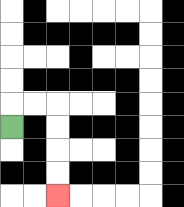{'start': '[0, 5]', 'end': '[2, 8]', 'path_directions': 'U,R,R,D,D,D,D', 'path_coordinates': '[[0, 5], [0, 4], [1, 4], [2, 4], [2, 5], [2, 6], [2, 7], [2, 8]]'}